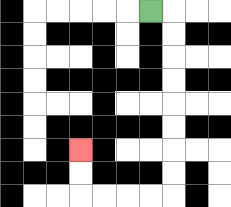{'start': '[6, 0]', 'end': '[3, 6]', 'path_directions': 'R,D,D,D,D,D,D,D,D,L,L,L,L,U,U', 'path_coordinates': '[[6, 0], [7, 0], [7, 1], [7, 2], [7, 3], [7, 4], [7, 5], [7, 6], [7, 7], [7, 8], [6, 8], [5, 8], [4, 8], [3, 8], [3, 7], [3, 6]]'}